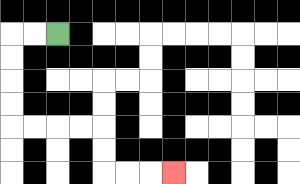{'start': '[2, 1]', 'end': '[7, 7]', 'path_directions': 'L,L,D,D,D,D,R,R,R,R,D,D,R,R,R', 'path_coordinates': '[[2, 1], [1, 1], [0, 1], [0, 2], [0, 3], [0, 4], [0, 5], [1, 5], [2, 5], [3, 5], [4, 5], [4, 6], [4, 7], [5, 7], [6, 7], [7, 7]]'}